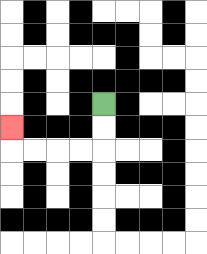{'start': '[4, 4]', 'end': '[0, 5]', 'path_directions': 'D,D,L,L,L,L,U', 'path_coordinates': '[[4, 4], [4, 5], [4, 6], [3, 6], [2, 6], [1, 6], [0, 6], [0, 5]]'}